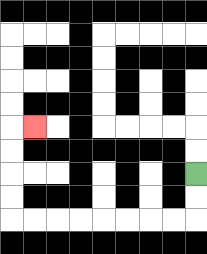{'start': '[8, 7]', 'end': '[1, 5]', 'path_directions': 'D,D,L,L,L,L,L,L,L,L,U,U,U,U,R', 'path_coordinates': '[[8, 7], [8, 8], [8, 9], [7, 9], [6, 9], [5, 9], [4, 9], [3, 9], [2, 9], [1, 9], [0, 9], [0, 8], [0, 7], [0, 6], [0, 5], [1, 5]]'}